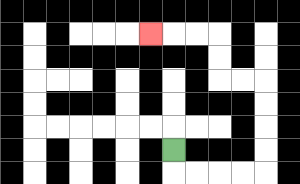{'start': '[7, 6]', 'end': '[6, 1]', 'path_directions': 'D,R,R,R,R,U,U,U,U,L,L,U,U,L,L,L', 'path_coordinates': '[[7, 6], [7, 7], [8, 7], [9, 7], [10, 7], [11, 7], [11, 6], [11, 5], [11, 4], [11, 3], [10, 3], [9, 3], [9, 2], [9, 1], [8, 1], [7, 1], [6, 1]]'}